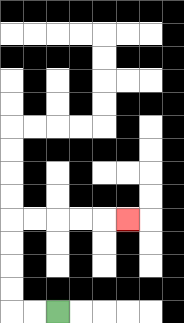{'start': '[2, 13]', 'end': '[5, 9]', 'path_directions': 'L,L,U,U,U,U,R,R,R,R,R', 'path_coordinates': '[[2, 13], [1, 13], [0, 13], [0, 12], [0, 11], [0, 10], [0, 9], [1, 9], [2, 9], [3, 9], [4, 9], [5, 9]]'}